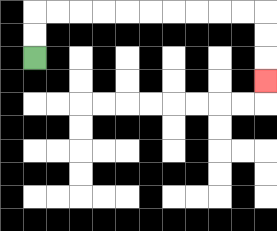{'start': '[1, 2]', 'end': '[11, 3]', 'path_directions': 'U,U,R,R,R,R,R,R,R,R,R,R,D,D,D', 'path_coordinates': '[[1, 2], [1, 1], [1, 0], [2, 0], [3, 0], [4, 0], [5, 0], [6, 0], [7, 0], [8, 0], [9, 0], [10, 0], [11, 0], [11, 1], [11, 2], [11, 3]]'}